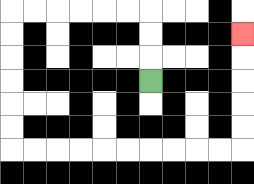{'start': '[6, 3]', 'end': '[10, 1]', 'path_directions': 'U,U,U,L,L,L,L,L,L,D,D,D,D,D,D,R,R,R,R,R,R,R,R,R,R,U,U,U,U,U', 'path_coordinates': '[[6, 3], [6, 2], [6, 1], [6, 0], [5, 0], [4, 0], [3, 0], [2, 0], [1, 0], [0, 0], [0, 1], [0, 2], [0, 3], [0, 4], [0, 5], [0, 6], [1, 6], [2, 6], [3, 6], [4, 6], [5, 6], [6, 6], [7, 6], [8, 6], [9, 6], [10, 6], [10, 5], [10, 4], [10, 3], [10, 2], [10, 1]]'}